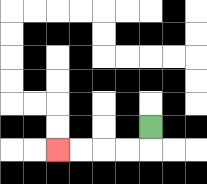{'start': '[6, 5]', 'end': '[2, 6]', 'path_directions': 'D,L,L,L,L', 'path_coordinates': '[[6, 5], [6, 6], [5, 6], [4, 6], [3, 6], [2, 6]]'}